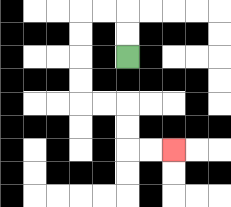{'start': '[5, 2]', 'end': '[7, 6]', 'path_directions': 'U,U,L,L,D,D,D,D,R,R,D,D,R,R', 'path_coordinates': '[[5, 2], [5, 1], [5, 0], [4, 0], [3, 0], [3, 1], [3, 2], [3, 3], [3, 4], [4, 4], [5, 4], [5, 5], [5, 6], [6, 6], [7, 6]]'}